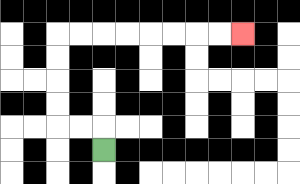{'start': '[4, 6]', 'end': '[10, 1]', 'path_directions': 'U,L,L,U,U,U,U,R,R,R,R,R,R,R,R', 'path_coordinates': '[[4, 6], [4, 5], [3, 5], [2, 5], [2, 4], [2, 3], [2, 2], [2, 1], [3, 1], [4, 1], [5, 1], [6, 1], [7, 1], [8, 1], [9, 1], [10, 1]]'}